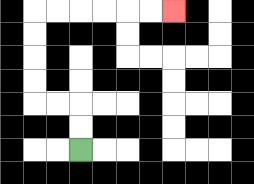{'start': '[3, 6]', 'end': '[7, 0]', 'path_directions': 'U,U,L,L,U,U,U,U,R,R,R,R,R,R', 'path_coordinates': '[[3, 6], [3, 5], [3, 4], [2, 4], [1, 4], [1, 3], [1, 2], [1, 1], [1, 0], [2, 0], [3, 0], [4, 0], [5, 0], [6, 0], [7, 0]]'}